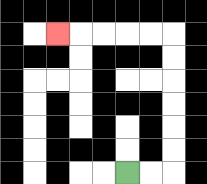{'start': '[5, 7]', 'end': '[2, 1]', 'path_directions': 'R,R,U,U,U,U,U,U,L,L,L,L,L', 'path_coordinates': '[[5, 7], [6, 7], [7, 7], [7, 6], [7, 5], [7, 4], [7, 3], [7, 2], [7, 1], [6, 1], [5, 1], [4, 1], [3, 1], [2, 1]]'}